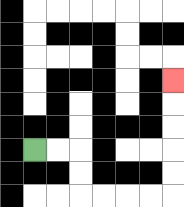{'start': '[1, 6]', 'end': '[7, 3]', 'path_directions': 'R,R,D,D,R,R,R,R,U,U,U,U,U', 'path_coordinates': '[[1, 6], [2, 6], [3, 6], [3, 7], [3, 8], [4, 8], [5, 8], [6, 8], [7, 8], [7, 7], [7, 6], [7, 5], [7, 4], [7, 3]]'}